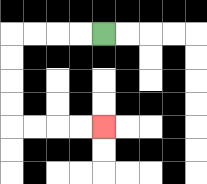{'start': '[4, 1]', 'end': '[4, 5]', 'path_directions': 'L,L,L,L,D,D,D,D,R,R,R,R', 'path_coordinates': '[[4, 1], [3, 1], [2, 1], [1, 1], [0, 1], [0, 2], [0, 3], [0, 4], [0, 5], [1, 5], [2, 5], [3, 5], [4, 5]]'}